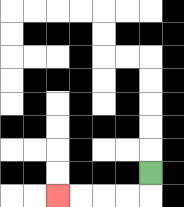{'start': '[6, 7]', 'end': '[2, 8]', 'path_directions': 'D,L,L,L,L', 'path_coordinates': '[[6, 7], [6, 8], [5, 8], [4, 8], [3, 8], [2, 8]]'}